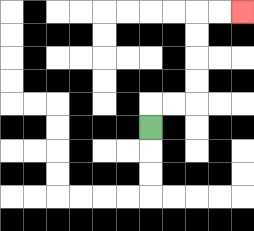{'start': '[6, 5]', 'end': '[10, 0]', 'path_directions': 'U,R,R,U,U,U,U,R,R', 'path_coordinates': '[[6, 5], [6, 4], [7, 4], [8, 4], [8, 3], [8, 2], [8, 1], [8, 0], [9, 0], [10, 0]]'}